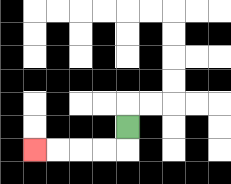{'start': '[5, 5]', 'end': '[1, 6]', 'path_directions': 'D,L,L,L,L', 'path_coordinates': '[[5, 5], [5, 6], [4, 6], [3, 6], [2, 6], [1, 6]]'}